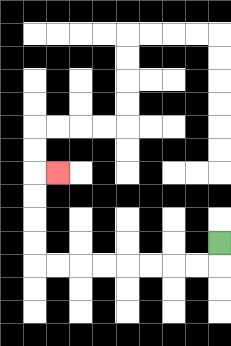{'start': '[9, 10]', 'end': '[2, 7]', 'path_directions': 'D,L,L,L,L,L,L,L,L,U,U,U,U,R', 'path_coordinates': '[[9, 10], [9, 11], [8, 11], [7, 11], [6, 11], [5, 11], [4, 11], [3, 11], [2, 11], [1, 11], [1, 10], [1, 9], [1, 8], [1, 7], [2, 7]]'}